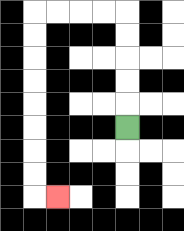{'start': '[5, 5]', 'end': '[2, 8]', 'path_directions': 'U,U,U,U,U,L,L,L,L,D,D,D,D,D,D,D,D,R', 'path_coordinates': '[[5, 5], [5, 4], [5, 3], [5, 2], [5, 1], [5, 0], [4, 0], [3, 0], [2, 0], [1, 0], [1, 1], [1, 2], [1, 3], [1, 4], [1, 5], [1, 6], [1, 7], [1, 8], [2, 8]]'}